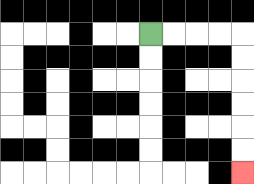{'start': '[6, 1]', 'end': '[10, 7]', 'path_directions': 'R,R,R,R,D,D,D,D,D,D', 'path_coordinates': '[[6, 1], [7, 1], [8, 1], [9, 1], [10, 1], [10, 2], [10, 3], [10, 4], [10, 5], [10, 6], [10, 7]]'}